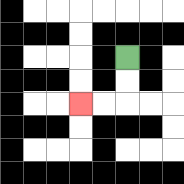{'start': '[5, 2]', 'end': '[3, 4]', 'path_directions': 'D,D,L,L', 'path_coordinates': '[[5, 2], [5, 3], [5, 4], [4, 4], [3, 4]]'}